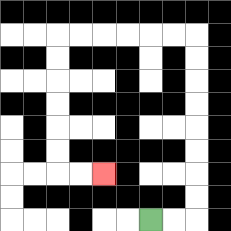{'start': '[6, 9]', 'end': '[4, 7]', 'path_directions': 'R,R,U,U,U,U,U,U,U,U,L,L,L,L,L,L,D,D,D,D,D,D,R,R', 'path_coordinates': '[[6, 9], [7, 9], [8, 9], [8, 8], [8, 7], [8, 6], [8, 5], [8, 4], [8, 3], [8, 2], [8, 1], [7, 1], [6, 1], [5, 1], [4, 1], [3, 1], [2, 1], [2, 2], [2, 3], [2, 4], [2, 5], [2, 6], [2, 7], [3, 7], [4, 7]]'}